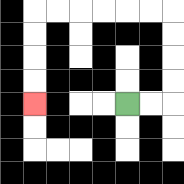{'start': '[5, 4]', 'end': '[1, 4]', 'path_directions': 'R,R,U,U,U,U,L,L,L,L,L,L,D,D,D,D', 'path_coordinates': '[[5, 4], [6, 4], [7, 4], [7, 3], [7, 2], [7, 1], [7, 0], [6, 0], [5, 0], [4, 0], [3, 0], [2, 0], [1, 0], [1, 1], [1, 2], [1, 3], [1, 4]]'}